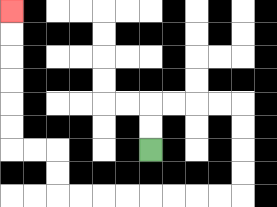{'start': '[6, 6]', 'end': '[0, 0]', 'path_directions': 'U,U,R,R,R,R,D,D,D,D,L,L,L,L,L,L,L,L,U,U,L,L,U,U,U,U,U,U', 'path_coordinates': '[[6, 6], [6, 5], [6, 4], [7, 4], [8, 4], [9, 4], [10, 4], [10, 5], [10, 6], [10, 7], [10, 8], [9, 8], [8, 8], [7, 8], [6, 8], [5, 8], [4, 8], [3, 8], [2, 8], [2, 7], [2, 6], [1, 6], [0, 6], [0, 5], [0, 4], [0, 3], [0, 2], [0, 1], [0, 0]]'}